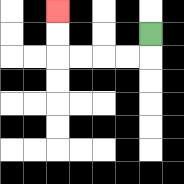{'start': '[6, 1]', 'end': '[2, 0]', 'path_directions': 'D,L,L,L,L,U,U', 'path_coordinates': '[[6, 1], [6, 2], [5, 2], [4, 2], [3, 2], [2, 2], [2, 1], [2, 0]]'}